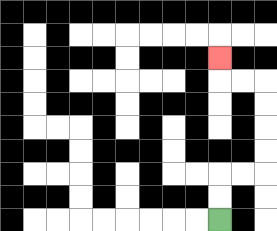{'start': '[9, 9]', 'end': '[9, 2]', 'path_directions': 'U,U,R,R,U,U,U,U,L,L,U', 'path_coordinates': '[[9, 9], [9, 8], [9, 7], [10, 7], [11, 7], [11, 6], [11, 5], [11, 4], [11, 3], [10, 3], [9, 3], [9, 2]]'}